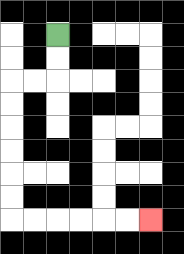{'start': '[2, 1]', 'end': '[6, 9]', 'path_directions': 'D,D,L,L,D,D,D,D,D,D,R,R,R,R,R,R', 'path_coordinates': '[[2, 1], [2, 2], [2, 3], [1, 3], [0, 3], [0, 4], [0, 5], [0, 6], [0, 7], [0, 8], [0, 9], [1, 9], [2, 9], [3, 9], [4, 9], [5, 9], [6, 9]]'}